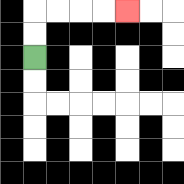{'start': '[1, 2]', 'end': '[5, 0]', 'path_directions': 'U,U,R,R,R,R', 'path_coordinates': '[[1, 2], [1, 1], [1, 0], [2, 0], [3, 0], [4, 0], [5, 0]]'}